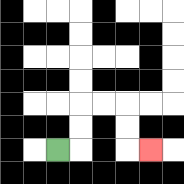{'start': '[2, 6]', 'end': '[6, 6]', 'path_directions': 'R,U,U,R,R,D,D,R', 'path_coordinates': '[[2, 6], [3, 6], [3, 5], [3, 4], [4, 4], [5, 4], [5, 5], [5, 6], [6, 6]]'}